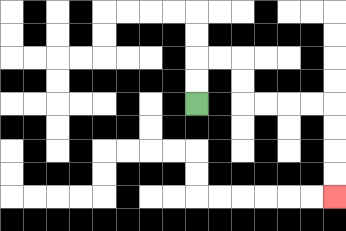{'start': '[8, 4]', 'end': '[14, 8]', 'path_directions': 'U,U,R,R,D,D,R,R,R,R,D,D,D,D', 'path_coordinates': '[[8, 4], [8, 3], [8, 2], [9, 2], [10, 2], [10, 3], [10, 4], [11, 4], [12, 4], [13, 4], [14, 4], [14, 5], [14, 6], [14, 7], [14, 8]]'}